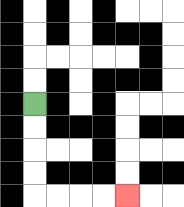{'start': '[1, 4]', 'end': '[5, 8]', 'path_directions': 'D,D,D,D,R,R,R,R', 'path_coordinates': '[[1, 4], [1, 5], [1, 6], [1, 7], [1, 8], [2, 8], [3, 8], [4, 8], [5, 8]]'}